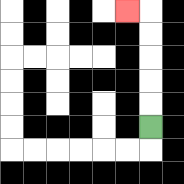{'start': '[6, 5]', 'end': '[5, 0]', 'path_directions': 'U,U,U,U,U,L', 'path_coordinates': '[[6, 5], [6, 4], [6, 3], [6, 2], [6, 1], [6, 0], [5, 0]]'}